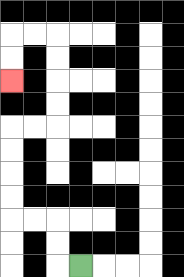{'start': '[3, 11]', 'end': '[0, 3]', 'path_directions': 'L,U,U,L,L,U,U,U,U,R,R,U,U,U,U,L,L,D,D', 'path_coordinates': '[[3, 11], [2, 11], [2, 10], [2, 9], [1, 9], [0, 9], [0, 8], [0, 7], [0, 6], [0, 5], [1, 5], [2, 5], [2, 4], [2, 3], [2, 2], [2, 1], [1, 1], [0, 1], [0, 2], [0, 3]]'}